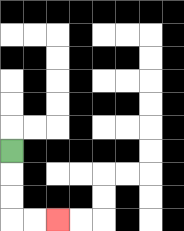{'start': '[0, 6]', 'end': '[2, 9]', 'path_directions': 'D,D,D,R,R', 'path_coordinates': '[[0, 6], [0, 7], [0, 8], [0, 9], [1, 9], [2, 9]]'}